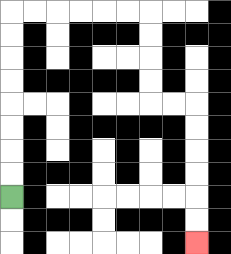{'start': '[0, 8]', 'end': '[8, 10]', 'path_directions': 'U,U,U,U,U,U,U,U,R,R,R,R,R,R,D,D,D,D,R,R,D,D,D,D,D,D', 'path_coordinates': '[[0, 8], [0, 7], [0, 6], [0, 5], [0, 4], [0, 3], [0, 2], [0, 1], [0, 0], [1, 0], [2, 0], [3, 0], [4, 0], [5, 0], [6, 0], [6, 1], [6, 2], [6, 3], [6, 4], [7, 4], [8, 4], [8, 5], [8, 6], [8, 7], [8, 8], [8, 9], [8, 10]]'}